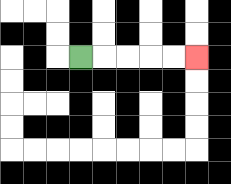{'start': '[3, 2]', 'end': '[8, 2]', 'path_directions': 'R,R,R,R,R', 'path_coordinates': '[[3, 2], [4, 2], [5, 2], [6, 2], [7, 2], [8, 2]]'}